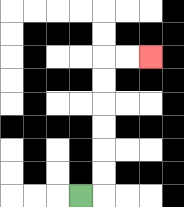{'start': '[3, 8]', 'end': '[6, 2]', 'path_directions': 'R,U,U,U,U,U,U,R,R', 'path_coordinates': '[[3, 8], [4, 8], [4, 7], [4, 6], [4, 5], [4, 4], [4, 3], [4, 2], [5, 2], [6, 2]]'}